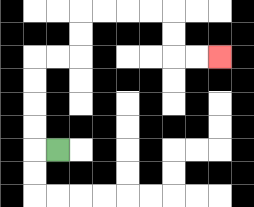{'start': '[2, 6]', 'end': '[9, 2]', 'path_directions': 'L,U,U,U,U,R,R,U,U,R,R,R,R,D,D,R,R', 'path_coordinates': '[[2, 6], [1, 6], [1, 5], [1, 4], [1, 3], [1, 2], [2, 2], [3, 2], [3, 1], [3, 0], [4, 0], [5, 0], [6, 0], [7, 0], [7, 1], [7, 2], [8, 2], [9, 2]]'}